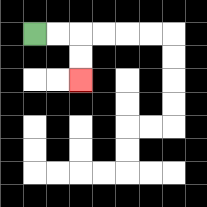{'start': '[1, 1]', 'end': '[3, 3]', 'path_directions': 'R,R,D,D', 'path_coordinates': '[[1, 1], [2, 1], [3, 1], [3, 2], [3, 3]]'}